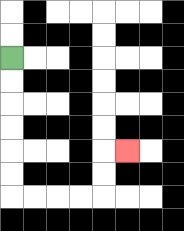{'start': '[0, 2]', 'end': '[5, 6]', 'path_directions': 'D,D,D,D,D,D,R,R,R,R,U,U,R', 'path_coordinates': '[[0, 2], [0, 3], [0, 4], [0, 5], [0, 6], [0, 7], [0, 8], [1, 8], [2, 8], [3, 8], [4, 8], [4, 7], [4, 6], [5, 6]]'}